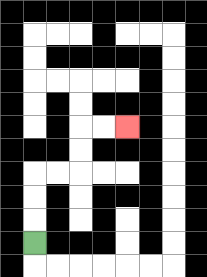{'start': '[1, 10]', 'end': '[5, 5]', 'path_directions': 'U,U,U,R,R,U,U,R,R', 'path_coordinates': '[[1, 10], [1, 9], [1, 8], [1, 7], [2, 7], [3, 7], [3, 6], [3, 5], [4, 5], [5, 5]]'}